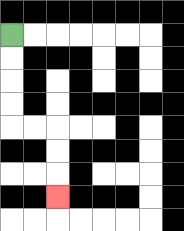{'start': '[0, 1]', 'end': '[2, 8]', 'path_directions': 'D,D,D,D,R,R,D,D,D', 'path_coordinates': '[[0, 1], [0, 2], [0, 3], [0, 4], [0, 5], [1, 5], [2, 5], [2, 6], [2, 7], [2, 8]]'}